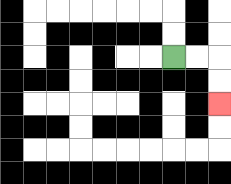{'start': '[7, 2]', 'end': '[9, 4]', 'path_directions': 'R,R,D,D', 'path_coordinates': '[[7, 2], [8, 2], [9, 2], [9, 3], [9, 4]]'}